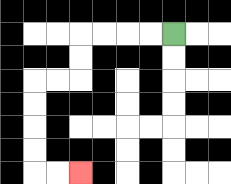{'start': '[7, 1]', 'end': '[3, 7]', 'path_directions': 'L,L,L,L,D,D,L,L,D,D,D,D,R,R', 'path_coordinates': '[[7, 1], [6, 1], [5, 1], [4, 1], [3, 1], [3, 2], [3, 3], [2, 3], [1, 3], [1, 4], [1, 5], [1, 6], [1, 7], [2, 7], [3, 7]]'}